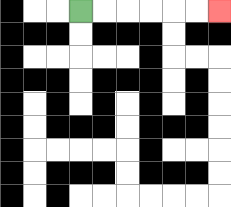{'start': '[3, 0]', 'end': '[9, 0]', 'path_directions': 'R,R,R,R,R,R', 'path_coordinates': '[[3, 0], [4, 0], [5, 0], [6, 0], [7, 0], [8, 0], [9, 0]]'}